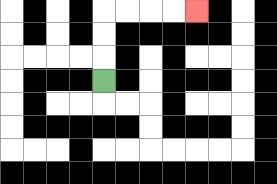{'start': '[4, 3]', 'end': '[8, 0]', 'path_directions': 'U,U,U,R,R,R,R', 'path_coordinates': '[[4, 3], [4, 2], [4, 1], [4, 0], [5, 0], [6, 0], [7, 0], [8, 0]]'}